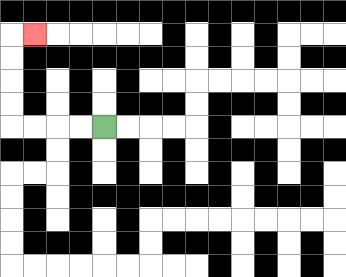{'start': '[4, 5]', 'end': '[1, 1]', 'path_directions': 'L,L,L,L,U,U,U,U,R', 'path_coordinates': '[[4, 5], [3, 5], [2, 5], [1, 5], [0, 5], [0, 4], [0, 3], [0, 2], [0, 1], [1, 1]]'}